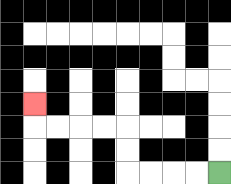{'start': '[9, 7]', 'end': '[1, 4]', 'path_directions': 'L,L,L,L,U,U,L,L,L,L,U', 'path_coordinates': '[[9, 7], [8, 7], [7, 7], [6, 7], [5, 7], [5, 6], [5, 5], [4, 5], [3, 5], [2, 5], [1, 5], [1, 4]]'}